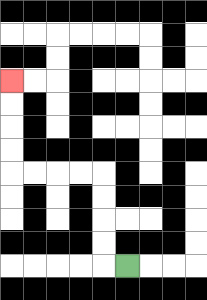{'start': '[5, 11]', 'end': '[0, 3]', 'path_directions': 'L,U,U,U,U,L,L,L,L,U,U,U,U', 'path_coordinates': '[[5, 11], [4, 11], [4, 10], [4, 9], [4, 8], [4, 7], [3, 7], [2, 7], [1, 7], [0, 7], [0, 6], [0, 5], [0, 4], [0, 3]]'}